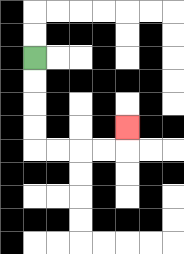{'start': '[1, 2]', 'end': '[5, 5]', 'path_directions': 'D,D,D,D,R,R,R,R,U', 'path_coordinates': '[[1, 2], [1, 3], [1, 4], [1, 5], [1, 6], [2, 6], [3, 6], [4, 6], [5, 6], [5, 5]]'}